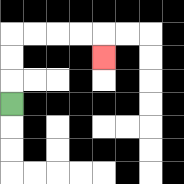{'start': '[0, 4]', 'end': '[4, 2]', 'path_directions': 'U,U,U,R,R,R,R,D', 'path_coordinates': '[[0, 4], [0, 3], [0, 2], [0, 1], [1, 1], [2, 1], [3, 1], [4, 1], [4, 2]]'}